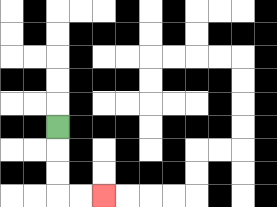{'start': '[2, 5]', 'end': '[4, 8]', 'path_directions': 'D,D,D,R,R', 'path_coordinates': '[[2, 5], [2, 6], [2, 7], [2, 8], [3, 8], [4, 8]]'}